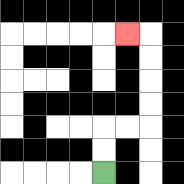{'start': '[4, 7]', 'end': '[5, 1]', 'path_directions': 'U,U,R,R,U,U,U,U,L', 'path_coordinates': '[[4, 7], [4, 6], [4, 5], [5, 5], [6, 5], [6, 4], [6, 3], [6, 2], [6, 1], [5, 1]]'}